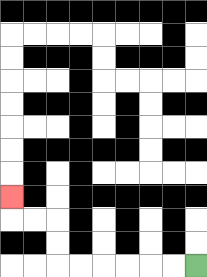{'start': '[8, 11]', 'end': '[0, 8]', 'path_directions': 'L,L,L,L,L,L,U,U,L,L,U', 'path_coordinates': '[[8, 11], [7, 11], [6, 11], [5, 11], [4, 11], [3, 11], [2, 11], [2, 10], [2, 9], [1, 9], [0, 9], [0, 8]]'}